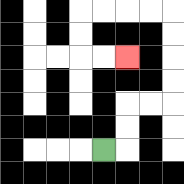{'start': '[4, 6]', 'end': '[5, 2]', 'path_directions': 'R,U,U,R,R,U,U,U,U,L,L,L,L,D,D,R,R', 'path_coordinates': '[[4, 6], [5, 6], [5, 5], [5, 4], [6, 4], [7, 4], [7, 3], [7, 2], [7, 1], [7, 0], [6, 0], [5, 0], [4, 0], [3, 0], [3, 1], [3, 2], [4, 2], [5, 2]]'}